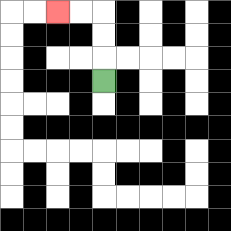{'start': '[4, 3]', 'end': '[2, 0]', 'path_directions': 'U,U,U,L,L', 'path_coordinates': '[[4, 3], [4, 2], [4, 1], [4, 0], [3, 0], [2, 0]]'}